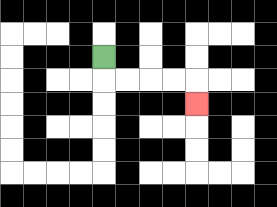{'start': '[4, 2]', 'end': '[8, 4]', 'path_directions': 'D,R,R,R,R,D', 'path_coordinates': '[[4, 2], [4, 3], [5, 3], [6, 3], [7, 3], [8, 3], [8, 4]]'}